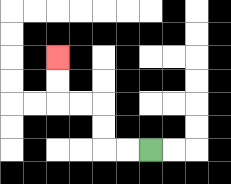{'start': '[6, 6]', 'end': '[2, 2]', 'path_directions': 'L,L,U,U,L,L,U,U', 'path_coordinates': '[[6, 6], [5, 6], [4, 6], [4, 5], [4, 4], [3, 4], [2, 4], [2, 3], [2, 2]]'}